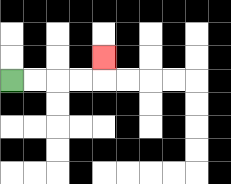{'start': '[0, 3]', 'end': '[4, 2]', 'path_directions': 'R,R,R,R,U', 'path_coordinates': '[[0, 3], [1, 3], [2, 3], [3, 3], [4, 3], [4, 2]]'}